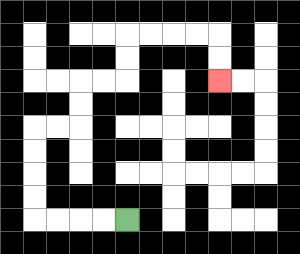{'start': '[5, 9]', 'end': '[9, 3]', 'path_directions': 'L,L,L,L,U,U,U,U,R,R,U,U,R,R,U,U,R,R,R,R,D,D', 'path_coordinates': '[[5, 9], [4, 9], [3, 9], [2, 9], [1, 9], [1, 8], [1, 7], [1, 6], [1, 5], [2, 5], [3, 5], [3, 4], [3, 3], [4, 3], [5, 3], [5, 2], [5, 1], [6, 1], [7, 1], [8, 1], [9, 1], [9, 2], [9, 3]]'}